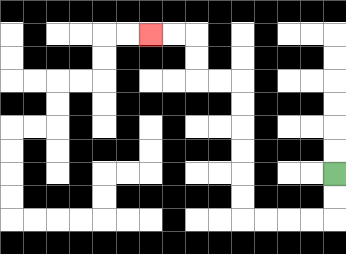{'start': '[14, 7]', 'end': '[6, 1]', 'path_directions': 'D,D,L,L,L,L,U,U,U,U,U,U,L,L,U,U,L,L', 'path_coordinates': '[[14, 7], [14, 8], [14, 9], [13, 9], [12, 9], [11, 9], [10, 9], [10, 8], [10, 7], [10, 6], [10, 5], [10, 4], [10, 3], [9, 3], [8, 3], [8, 2], [8, 1], [7, 1], [6, 1]]'}